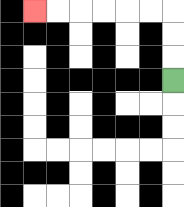{'start': '[7, 3]', 'end': '[1, 0]', 'path_directions': 'U,U,U,L,L,L,L,L,L', 'path_coordinates': '[[7, 3], [7, 2], [7, 1], [7, 0], [6, 0], [5, 0], [4, 0], [3, 0], [2, 0], [1, 0]]'}